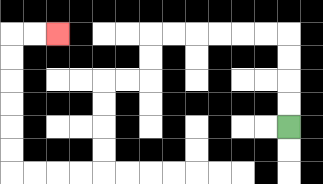{'start': '[12, 5]', 'end': '[2, 1]', 'path_directions': 'U,U,U,U,L,L,L,L,L,L,D,D,L,L,D,D,D,D,L,L,L,L,U,U,U,U,U,U,R,R', 'path_coordinates': '[[12, 5], [12, 4], [12, 3], [12, 2], [12, 1], [11, 1], [10, 1], [9, 1], [8, 1], [7, 1], [6, 1], [6, 2], [6, 3], [5, 3], [4, 3], [4, 4], [4, 5], [4, 6], [4, 7], [3, 7], [2, 7], [1, 7], [0, 7], [0, 6], [0, 5], [0, 4], [0, 3], [0, 2], [0, 1], [1, 1], [2, 1]]'}